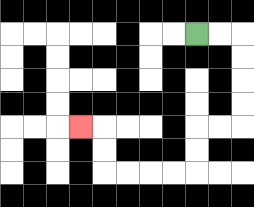{'start': '[8, 1]', 'end': '[3, 5]', 'path_directions': 'R,R,D,D,D,D,L,L,D,D,L,L,L,L,U,U,L', 'path_coordinates': '[[8, 1], [9, 1], [10, 1], [10, 2], [10, 3], [10, 4], [10, 5], [9, 5], [8, 5], [8, 6], [8, 7], [7, 7], [6, 7], [5, 7], [4, 7], [4, 6], [4, 5], [3, 5]]'}